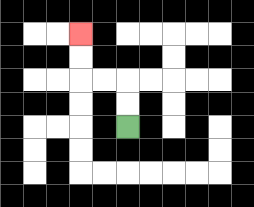{'start': '[5, 5]', 'end': '[3, 1]', 'path_directions': 'U,U,L,L,U,U', 'path_coordinates': '[[5, 5], [5, 4], [5, 3], [4, 3], [3, 3], [3, 2], [3, 1]]'}